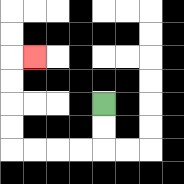{'start': '[4, 4]', 'end': '[1, 2]', 'path_directions': 'D,D,L,L,L,L,U,U,U,U,R', 'path_coordinates': '[[4, 4], [4, 5], [4, 6], [3, 6], [2, 6], [1, 6], [0, 6], [0, 5], [0, 4], [0, 3], [0, 2], [1, 2]]'}